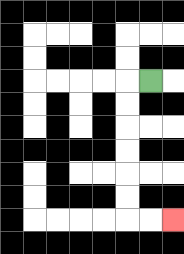{'start': '[6, 3]', 'end': '[7, 9]', 'path_directions': 'L,D,D,D,D,D,D,R,R', 'path_coordinates': '[[6, 3], [5, 3], [5, 4], [5, 5], [5, 6], [5, 7], [5, 8], [5, 9], [6, 9], [7, 9]]'}